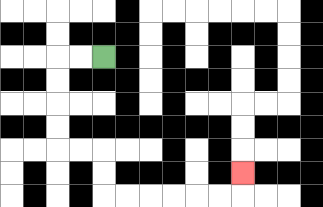{'start': '[4, 2]', 'end': '[10, 7]', 'path_directions': 'L,L,D,D,D,D,R,R,D,D,R,R,R,R,R,R,U', 'path_coordinates': '[[4, 2], [3, 2], [2, 2], [2, 3], [2, 4], [2, 5], [2, 6], [3, 6], [4, 6], [4, 7], [4, 8], [5, 8], [6, 8], [7, 8], [8, 8], [9, 8], [10, 8], [10, 7]]'}